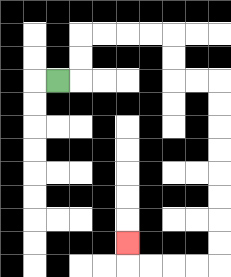{'start': '[2, 3]', 'end': '[5, 10]', 'path_directions': 'R,U,U,R,R,R,R,D,D,R,R,D,D,D,D,D,D,D,D,L,L,L,L,U', 'path_coordinates': '[[2, 3], [3, 3], [3, 2], [3, 1], [4, 1], [5, 1], [6, 1], [7, 1], [7, 2], [7, 3], [8, 3], [9, 3], [9, 4], [9, 5], [9, 6], [9, 7], [9, 8], [9, 9], [9, 10], [9, 11], [8, 11], [7, 11], [6, 11], [5, 11], [5, 10]]'}